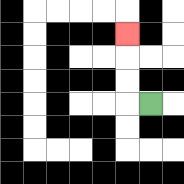{'start': '[6, 4]', 'end': '[5, 1]', 'path_directions': 'L,U,U,U', 'path_coordinates': '[[6, 4], [5, 4], [5, 3], [5, 2], [5, 1]]'}